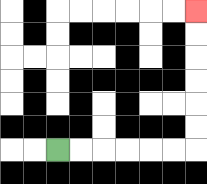{'start': '[2, 6]', 'end': '[8, 0]', 'path_directions': 'R,R,R,R,R,R,U,U,U,U,U,U', 'path_coordinates': '[[2, 6], [3, 6], [4, 6], [5, 6], [6, 6], [7, 6], [8, 6], [8, 5], [8, 4], [8, 3], [8, 2], [8, 1], [8, 0]]'}